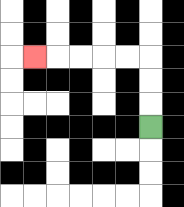{'start': '[6, 5]', 'end': '[1, 2]', 'path_directions': 'U,U,U,L,L,L,L,L', 'path_coordinates': '[[6, 5], [6, 4], [6, 3], [6, 2], [5, 2], [4, 2], [3, 2], [2, 2], [1, 2]]'}